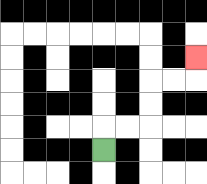{'start': '[4, 6]', 'end': '[8, 2]', 'path_directions': 'U,R,R,U,U,R,R,U', 'path_coordinates': '[[4, 6], [4, 5], [5, 5], [6, 5], [6, 4], [6, 3], [7, 3], [8, 3], [8, 2]]'}